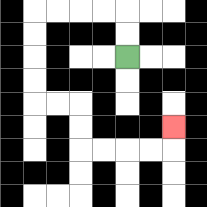{'start': '[5, 2]', 'end': '[7, 5]', 'path_directions': 'U,U,L,L,L,L,D,D,D,D,R,R,D,D,R,R,R,R,U', 'path_coordinates': '[[5, 2], [5, 1], [5, 0], [4, 0], [3, 0], [2, 0], [1, 0], [1, 1], [1, 2], [1, 3], [1, 4], [2, 4], [3, 4], [3, 5], [3, 6], [4, 6], [5, 6], [6, 6], [7, 6], [7, 5]]'}